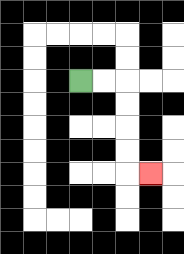{'start': '[3, 3]', 'end': '[6, 7]', 'path_directions': 'R,R,D,D,D,D,R', 'path_coordinates': '[[3, 3], [4, 3], [5, 3], [5, 4], [5, 5], [5, 6], [5, 7], [6, 7]]'}